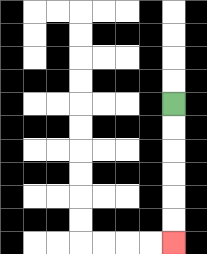{'start': '[7, 4]', 'end': '[7, 10]', 'path_directions': 'D,D,D,D,D,D', 'path_coordinates': '[[7, 4], [7, 5], [7, 6], [7, 7], [7, 8], [7, 9], [7, 10]]'}